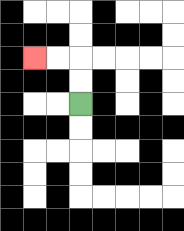{'start': '[3, 4]', 'end': '[1, 2]', 'path_directions': 'U,U,L,L', 'path_coordinates': '[[3, 4], [3, 3], [3, 2], [2, 2], [1, 2]]'}